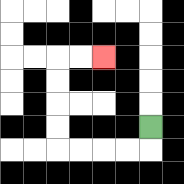{'start': '[6, 5]', 'end': '[4, 2]', 'path_directions': 'D,L,L,L,L,U,U,U,U,R,R', 'path_coordinates': '[[6, 5], [6, 6], [5, 6], [4, 6], [3, 6], [2, 6], [2, 5], [2, 4], [2, 3], [2, 2], [3, 2], [4, 2]]'}